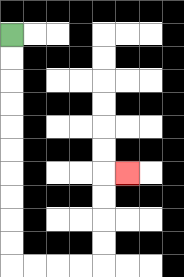{'start': '[0, 1]', 'end': '[5, 7]', 'path_directions': 'D,D,D,D,D,D,D,D,D,D,R,R,R,R,U,U,U,U,R', 'path_coordinates': '[[0, 1], [0, 2], [0, 3], [0, 4], [0, 5], [0, 6], [0, 7], [0, 8], [0, 9], [0, 10], [0, 11], [1, 11], [2, 11], [3, 11], [4, 11], [4, 10], [4, 9], [4, 8], [4, 7], [5, 7]]'}